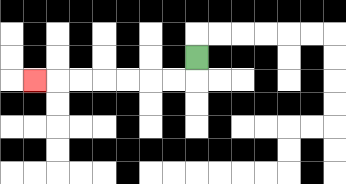{'start': '[8, 2]', 'end': '[1, 3]', 'path_directions': 'D,L,L,L,L,L,L,L', 'path_coordinates': '[[8, 2], [8, 3], [7, 3], [6, 3], [5, 3], [4, 3], [3, 3], [2, 3], [1, 3]]'}